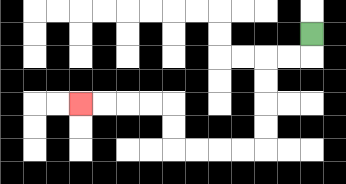{'start': '[13, 1]', 'end': '[3, 4]', 'path_directions': 'D,L,L,D,D,D,D,L,L,L,L,U,U,L,L,L,L', 'path_coordinates': '[[13, 1], [13, 2], [12, 2], [11, 2], [11, 3], [11, 4], [11, 5], [11, 6], [10, 6], [9, 6], [8, 6], [7, 6], [7, 5], [7, 4], [6, 4], [5, 4], [4, 4], [3, 4]]'}